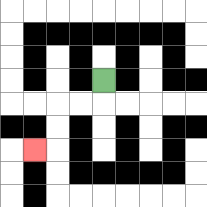{'start': '[4, 3]', 'end': '[1, 6]', 'path_directions': 'D,L,L,D,D,L', 'path_coordinates': '[[4, 3], [4, 4], [3, 4], [2, 4], [2, 5], [2, 6], [1, 6]]'}